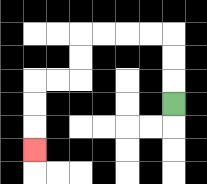{'start': '[7, 4]', 'end': '[1, 6]', 'path_directions': 'U,U,U,L,L,L,L,D,D,L,L,D,D,D', 'path_coordinates': '[[7, 4], [7, 3], [7, 2], [7, 1], [6, 1], [5, 1], [4, 1], [3, 1], [3, 2], [3, 3], [2, 3], [1, 3], [1, 4], [1, 5], [1, 6]]'}